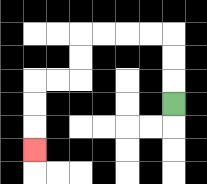{'start': '[7, 4]', 'end': '[1, 6]', 'path_directions': 'U,U,U,L,L,L,L,D,D,L,L,D,D,D', 'path_coordinates': '[[7, 4], [7, 3], [7, 2], [7, 1], [6, 1], [5, 1], [4, 1], [3, 1], [3, 2], [3, 3], [2, 3], [1, 3], [1, 4], [1, 5], [1, 6]]'}